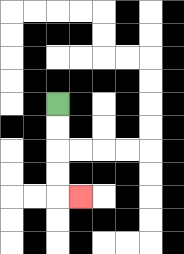{'start': '[2, 4]', 'end': '[3, 8]', 'path_directions': 'D,D,D,D,R', 'path_coordinates': '[[2, 4], [2, 5], [2, 6], [2, 7], [2, 8], [3, 8]]'}